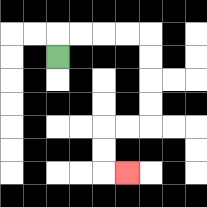{'start': '[2, 2]', 'end': '[5, 7]', 'path_directions': 'U,R,R,R,R,D,D,D,D,L,L,D,D,R', 'path_coordinates': '[[2, 2], [2, 1], [3, 1], [4, 1], [5, 1], [6, 1], [6, 2], [6, 3], [6, 4], [6, 5], [5, 5], [4, 5], [4, 6], [4, 7], [5, 7]]'}